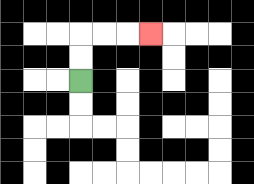{'start': '[3, 3]', 'end': '[6, 1]', 'path_directions': 'U,U,R,R,R', 'path_coordinates': '[[3, 3], [3, 2], [3, 1], [4, 1], [5, 1], [6, 1]]'}